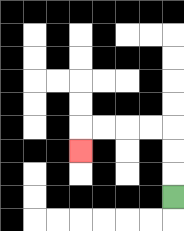{'start': '[7, 8]', 'end': '[3, 6]', 'path_directions': 'U,U,U,L,L,L,L,D', 'path_coordinates': '[[7, 8], [7, 7], [7, 6], [7, 5], [6, 5], [5, 5], [4, 5], [3, 5], [3, 6]]'}